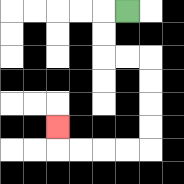{'start': '[5, 0]', 'end': '[2, 5]', 'path_directions': 'L,D,D,R,R,D,D,D,D,L,L,L,L,U', 'path_coordinates': '[[5, 0], [4, 0], [4, 1], [4, 2], [5, 2], [6, 2], [6, 3], [6, 4], [6, 5], [6, 6], [5, 6], [4, 6], [3, 6], [2, 6], [2, 5]]'}